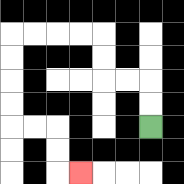{'start': '[6, 5]', 'end': '[3, 7]', 'path_directions': 'U,U,L,L,U,U,L,L,L,L,D,D,D,D,R,R,D,D,R', 'path_coordinates': '[[6, 5], [6, 4], [6, 3], [5, 3], [4, 3], [4, 2], [4, 1], [3, 1], [2, 1], [1, 1], [0, 1], [0, 2], [0, 3], [0, 4], [0, 5], [1, 5], [2, 5], [2, 6], [2, 7], [3, 7]]'}